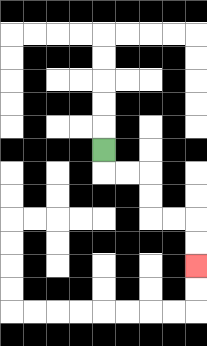{'start': '[4, 6]', 'end': '[8, 11]', 'path_directions': 'D,R,R,D,D,R,R,D,D', 'path_coordinates': '[[4, 6], [4, 7], [5, 7], [6, 7], [6, 8], [6, 9], [7, 9], [8, 9], [8, 10], [8, 11]]'}